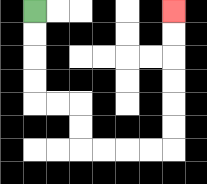{'start': '[1, 0]', 'end': '[7, 0]', 'path_directions': 'D,D,D,D,R,R,D,D,R,R,R,R,U,U,U,U,U,U', 'path_coordinates': '[[1, 0], [1, 1], [1, 2], [1, 3], [1, 4], [2, 4], [3, 4], [3, 5], [3, 6], [4, 6], [5, 6], [6, 6], [7, 6], [7, 5], [7, 4], [7, 3], [7, 2], [7, 1], [7, 0]]'}